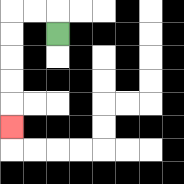{'start': '[2, 1]', 'end': '[0, 5]', 'path_directions': 'U,L,L,D,D,D,D,D', 'path_coordinates': '[[2, 1], [2, 0], [1, 0], [0, 0], [0, 1], [0, 2], [0, 3], [0, 4], [0, 5]]'}